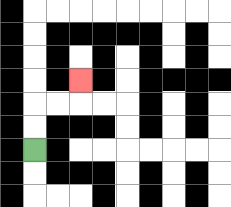{'start': '[1, 6]', 'end': '[3, 3]', 'path_directions': 'U,U,R,R,U', 'path_coordinates': '[[1, 6], [1, 5], [1, 4], [2, 4], [3, 4], [3, 3]]'}